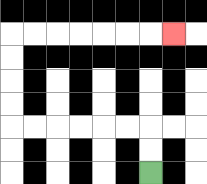{'start': '[6, 7]', 'end': '[7, 1]', 'path_directions': 'U,U,L,L,L,L,L,L,U,U,U,U,R,R,R,R,R,R,R', 'path_coordinates': '[[6, 7], [6, 6], [6, 5], [5, 5], [4, 5], [3, 5], [2, 5], [1, 5], [0, 5], [0, 4], [0, 3], [0, 2], [0, 1], [1, 1], [2, 1], [3, 1], [4, 1], [5, 1], [6, 1], [7, 1]]'}